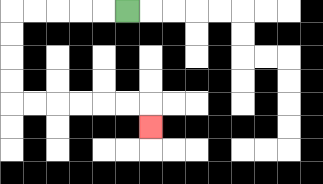{'start': '[5, 0]', 'end': '[6, 5]', 'path_directions': 'L,L,L,L,L,D,D,D,D,R,R,R,R,R,R,D', 'path_coordinates': '[[5, 0], [4, 0], [3, 0], [2, 0], [1, 0], [0, 0], [0, 1], [0, 2], [0, 3], [0, 4], [1, 4], [2, 4], [3, 4], [4, 4], [5, 4], [6, 4], [6, 5]]'}